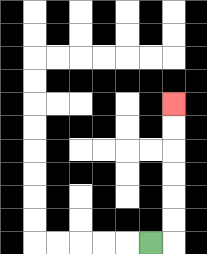{'start': '[6, 10]', 'end': '[7, 4]', 'path_directions': 'R,U,U,U,U,U,U', 'path_coordinates': '[[6, 10], [7, 10], [7, 9], [7, 8], [7, 7], [7, 6], [7, 5], [7, 4]]'}